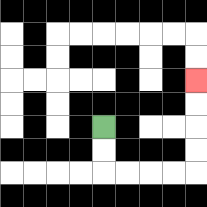{'start': '[4, 5]', 'end': '[8, 3]', 'path_directions': 'D,D,R,R,R,R,U,U,U,U', 'path_coordinates': '[[4, 5], [4, 6], [4, 7], [5, 7], [6, 7], [7, 7], [8, 7], [8, 6], [8, 5], [8, 4], [8, 3]]'}